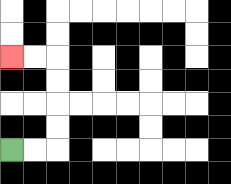{'start': '[0, 6]', 'end': '[0, 2]', 'path_directions': 'R,R,U,U,U,U,L,L', 'path_coordinates': '[[0, 6], [1, 6], [2, 6], [2, 5], [2, 4], [2, 3], [2, 2], [1, 2], [0, 2]]'}